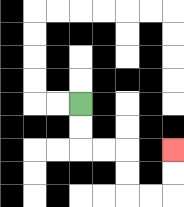{'start': '[3, 4]', 'end': '[7, 6]', 'path_directions': 'D,D,R,R,D,D,R,R,U,U', 'path_coordinates': '[[3, 4], [3, 5], [3, 6], [4, 6], [5, 6], [5, 7], [5, 8], [6, 8], [7, 8], [7, 7], [7, 6]]'}